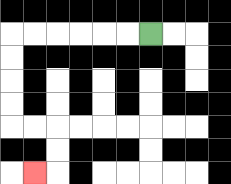{'start': '[6, 1]', 'end': '[1, 7]', 'path_directions': 'L,L,L,L,L,L,D,D,D,D,R,R,D,D,L', 'path_coordinates': '[[6, 1], [5, 1], [4, 1], [3, 1], [2, 1], [1, 1], [0, 1], [0, 2], [0, 3], [0, 4], [0, 5], [1, 5], [2, 5], [2, 6], [2, 7], [1, 7]]'}